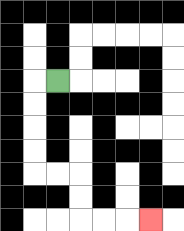{'start': '[2, 3]', 'end': '[6, 9]', 'path_directions': 'L,D,D,D,D,R,R,D,D,R,R,R', 'path_coordinates': '[[2, 3], [1, 3], [1, 4], [1, 5], [1, 6], [1, 7], [2, 7], [3, 7], [3, 8], [3, 9], [4, 9], [5, 9], [6, 9]]'}